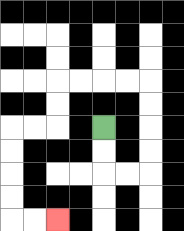{'start': '[4, 5]', 'end': '[2, 9]', 'path_directions': 'D,D,R,R,U,U,U,U,L,L,L,L,D,D,L,L,D,D,D,D,R,R', 'path_coordinates': '[[4, 5], [4, 6], [4, 7], [5, 7], [6, 7], [6, 6], [6, 5], [6, 4], [6, 3], [5, 3], [4, 3], [3, 3], [2, 3], [2, 4], [2, 5], [1, 5], [0, 5], [0, 6], [0, 7], [0, 8], [0, 9], [1, 9], [2, 9]]'}